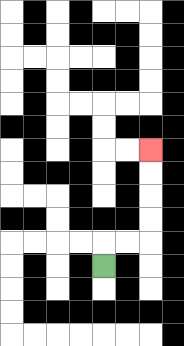{'start': '[4, 11]', 'end': '[6, 6]', 'path_directions': 'U,R,R,U,U,U,U', 'path_coordinates': '[[4, 11], [4, 10], [5, 10], [6, 10], [6, 9], [6, 8], [6, 7], [6, 6]]'}